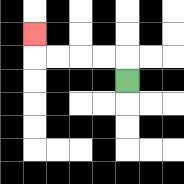{'start': '[5, 3]', 'end': '[1, 1]', 'path_directions': 'U,L,L,L,L,U', 'path_coordinates': '[[5, 3], [5, 2], [4, 2], [3, 2], [2, 2], [1, 2], [1, 1]]'}